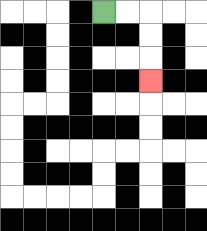{'start': '[4, 0]', 'end': '[6, 3]', 'path_directions': 'R,R,D,D,D', 'path_coordinates': '[[4, 0], [5, 0], [6, 0], [6, 1], [6, 2], [6, 3]]'}